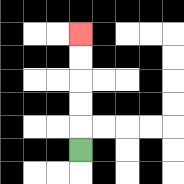{'start': '[3, 6]', 'end': '[3, 1]', 'path_directions': 'U,U,U,U,U', 'path_coordinates': '[[3, 6], [3, 5], [3, 4], [3, 3], [3, 2], [3, 1]]'}